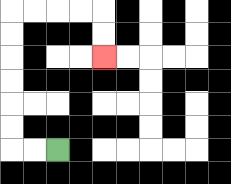{'start': '[2, 6]', 'end': '[4, 2]', 'path_directions': 'L,L,U,U,U,U,U,U,R,R,R,R,D,D', 'path_coordinates': '[[2, 6], [1, 6], [0, 6], [0, 5], [0, 4], [0, 3], [0, 2], [0, 1], [0, 0], [1, 0], [2, 0], [3, 0], [4, 0], [4, 1], [4, 2]]'}